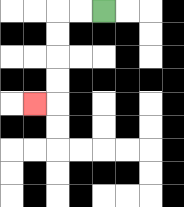{'start': '[4, 0]', 'end': '[1, 4]', 'path_directions': 'L,L,D,D,D,D,L', 'path_coordinates': '[[4, 0], [3, 0], [2, 0], [2, 1], [2, 2], [2, 3], [2, 4], [1, 4]]'}